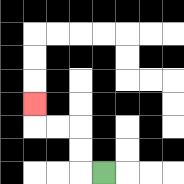{'start': '[4, 7]', 'end': '[1, 4]', 'path_directions': 'L,U,U,L,L,U', 'path_coordinates': '[[4, 7], [3, 7], [3, 6], [3, 5], [2, 5], [1, 5], [1, 4]]'}